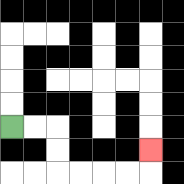{'start': '[0, 5]', 'end': '[6, 6]', 'path_directions': 'R,R,D,D,R,R,R,R,U', 'path_coordinates': '[[0, 5], [1, 5], [2, 5], [2, 6], [2, 7], [3, 7], [4, 7], [5, 7], [6, 7], [6, 6]]'}